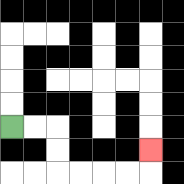{'start': '[0, 5]', 'end': '[6, 6]', 'path_directions': 'R,R,D,D,R,R,R,R,U', 'path_coordinates': '[[0, 5], [1, 5], [2, 5], [2, 6], [2, 7], [3, 7], [4, 7], [5, 7], [6, 7], [6, 6]]'}